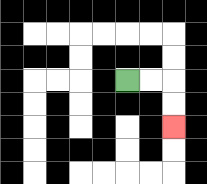{'start': '[5, 3]', 'end': '[7, 5]', 'path_directions': 'R,R,D,D', 'path_coordinates': '[[5, 3], [6, 3], [7, 3], [7, 4], [7, 5]]'}